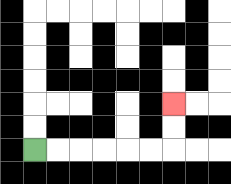{'start': '[1, 6]', 'end': '[7, 4]', 'path_directions': 'R,R,R,R,R,R,U,U', 'path_coordinates': '[[1, 6], [2, 6], [3, 6], [4, 6], [5, 6], [6, 6], [7, 6], [7, 5], [7, 4]]'}